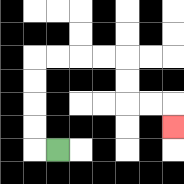{'start': '[2, 6]', 'end': '[7, 5]', 'path_directions': 'L,U,U,U,U,R,R,R,R,D,D,R,R,D', 'path_coordinates': '[[2, 6], [1, 6], [1, 5], [1, 4], [1, 3], [1, 2], [2, 2], [3, 2], [4, 2], [5, 2], [5, 3], [5, 4], [6, 4], [7, 4], [7, 5]]'}